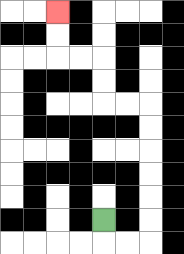{'start': '[4, 9]', 'end': '[2, 0]', 'path_directions': 'D,R,R,U,U,U,U,U,U,L,L,U,U,L,L,U,U', 'path_coordinates': '[[4, 9], [4, 10], [5, 10], [6, 10], [6, 9], [6, 8], [6, 7], [6, 6], [6, 5], [6, 4], [5, 4], [4, 4], [4, 3], [4, 2], [3, 2], [2, 2], [2, 1], [2, 0]]'}